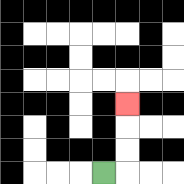{'start': '[4, 7]', 'end': '[5, 4]', 'path_directions': 'R,U,U,U', 'path_coordinates': '[[4, 7], [5, 7], [5, 6], [5, 5], [5, 4]]'}